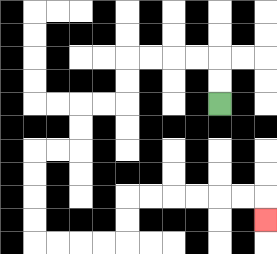{'start': '[9, 4]', 'end': '[11, 9]', 'path_directions': 'U,U,L,L,L,L,D,D,L,L,D,D,L,L,D,D,D,D,R,R,R,R,U,U,R,R,R,R,R,R,D', 'path_coordinates': '[[9, 4], [9, 3], [9, 2], [8, 2], [7, 2], [6, 2], [5, 2], [5, 3], [5, 4], [4, 4], [3, 4], [3, 5], [3, 6], [2, 6], [1, 6], [1, 7], [1, 8], [1, 9], [1, 10], [2, 10], [3, 10], [4, 10], [5, 10], [5, 9], [5, 8], [6, 8], [7, 8], [8, 8], [9, 8], [10, 8], [11, 8], [11, 9]]'}